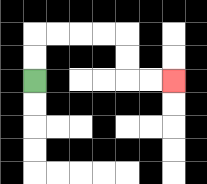{'start': '[1, 3]', 'end': '[7, 3]', 'path_directions': 'U,U,R,R,R,R,D,D,R,R', 'path_coordinates': '[[1, 3], [1, 2], [1, 1], [2, 1], [3, 1], [4, 1], [5, 1], [5, 2], [5, 3], [6, 3], [7, 3]]'}